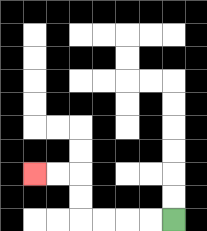{'start': '[7, 9]', 'end': '[1, 7]', 'path_directions': 'L,L,L,L,U,U,L,L', 'path_coordinates': '[[7, 9], [6, 9], [5, 9], [4, 9], [3, 9], [3, 8], [3, 7], [2, 7], [1, 7]]'}